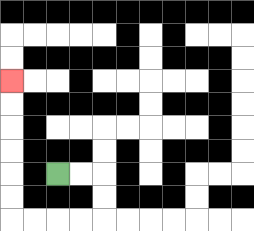{'start': '[2, 7]', 'end': '[0, 3]', 'path_directions': 'R,R,D,D,L,L,L,L,U,U,U,U,U,U', 'path_coordinates': '[[2, 7], [3, 7], [4, 7], [4, 8], [4, 9], [3, 9], [2, 9], [1, 9], [0, 9], [0, 8], [0, 7], [0, 6], [0, 5], [0, 4], [0, 3]]'}